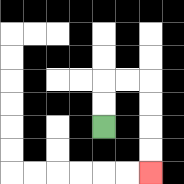{'start': '[4, 5]', 'end': '[6, 7]', 'path_directions': 'U,U,R,R,D,D,D,D', 'path_coordinates': '[[4, 5], [4, 4], [4, 3], [5, 3], [6, 3], [6, 4], [6, 5], [6, 6], [6, 7]]'}